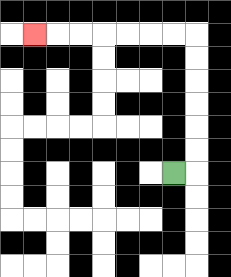{'start': '[7, 7]', 'end': '[1, 1]', 'path_directions': 'R,U,U,U,U,U,U,L,L,L,L,L,L,L', 'path_coordinates': '[[7, 7], [8, 7], [8, 6], [8, 5], [8, 4], [8, 3], [8, 2], [8, 1], [7, 1], [6, 1], [5, 1], [4, 1], [3, 1], [2, 1], [1, 1]]'}